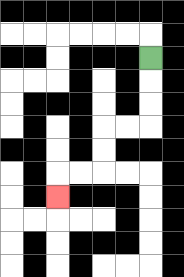{'start': '[6, 2]', 'end': '[2, 8]', 'path_directions': 'D,D,D,L,L,D,D,L,L,D', 'path_coordinates': '[[6, 2], [6, 3], [6, 4], [6, 5], [5, 5], [4, 5], [4, 6], [4, 7], [3, 7], [2, 7], [2, 8]]'}